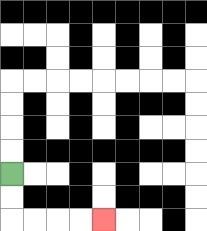{'start': '[0, 7]', 'end': '[4, 9]', 'path_directions': 'D,D,R,R,R,R', 'path_coordinates': '[[0, 7], [0, 8], [0, 9], [1, 9], [2, 9], [3, 9], [4, 9]]'}